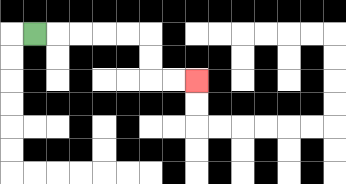{'start': '[1, 1]', 'end': '[8, 3]', 'path_directions': 'R,R,R,R,R,D,D,R,R', 'path_coordinates': '[[1, 1], [2, 1], [3, 1], [4, 1], [5, 1], [6, 1], [6, 2], [6, 3], [7, 3], [8, 3]]'}